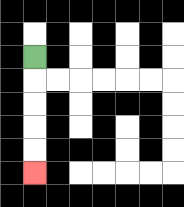{'start': '[1, 2]', 'end': '[1, 7]', 'path_directions': 'D,D,D,D,D', 'path_coordinates': '[[1, 2], [1, 3], [1, 4], [1, 5], [1, 6], [1, 7]]'}